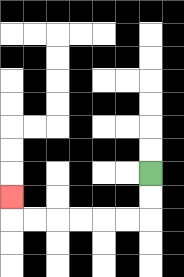{'start': '[6, 7]', 'end': '[0, 8]', 'path_directions': 'D,D,L,L,L,L,L,L,U', 'path_coordinates': '[[6, 7], [6, 8], [6, 9], [5, 9], [4, 9], [3, 9], [2, 9], [1, 9], [0, 9], [0, 8]]'}